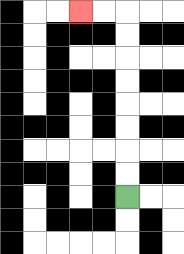{'start': '[5, 8]', 'end': '[3, 0]', 'path_directions': 'U,U,U,U,U,U,U,U,L,L', 'path_coordinates': '[[5, 8], [5, 7], [5, 6], [5, 5], [5, 4], [5, 3], [5, 2], [5, 1], [5, 0], [4, 0], [3, 0]]'}